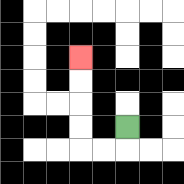{'start': '[5, 5]', 'end': '[3, 2]', 'path_directions': 'D,L,L,U,U,U,U', 'path_coordinates': '[[5, 5], [5, 6], [4, 6], [3, 6], [3, 5], [3, 4], [3, 3], [3, 2]]'}